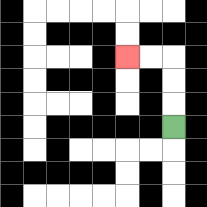{'start': '[7, 5]', 'end': '[5, 2]', 'path_directions': 'U,U,U,L,L', 'path_coordinates': '[[7, 5], [7, 4], [7, 3], [7, 2], [6, 2], [5, 2]]'}